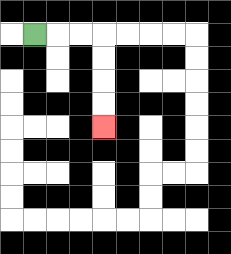{'start': '[1, 1]', 'end': '[4, 5]', 'path_directions': 'R,R,R,D,D,D,D', 'path_coordinates': '[[1, 1], [2, 1], [3, 1], [4, 1], [4, 2], [4, 3], [4, 4], [4, 5]]'}